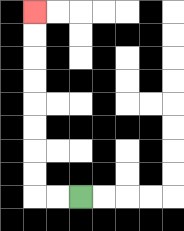{'start': '[3, 8]', 'end': '[1, 0]', 'path_directions': 'L,L,U,U,U,U,U,U,U,U', 'path_coordinates': '[[3, 8], [2, 8], [1, 8], [1, 7], [1, 6], [1, 5], [1, 4], [1, 3], [1, 2], [1, 1], [1, 0]]'}